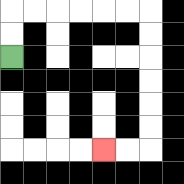{'start': '[0, 2]', 'end': '[4, 6]', 'path_directions': 'U,U,R,R,R,R,R,R,D,D,D,D,D,D,L,L', 'path_coordinates': '[[0, 2], [0, 1], [0, 0], [1, 0], [2, 0], [3, 0], [4, 0], [5, 0], [6, 0], [6, 1], [6, 2], [6, 3], [6, 4], [6, 5], [6, 6], [5, 6], [4, 6]]'}